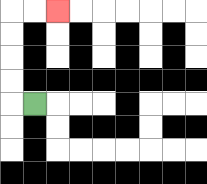{'start': '[1, 4]', 'end': '[2, 0]', 'path_directions': 'L,U,U,U,U,R,R', 'path_coordinates': '[[1, 4], [0, 4], [0, 3], [0, 2], [0, 1], [0, 0], [1, 0], [2, 0]]'}